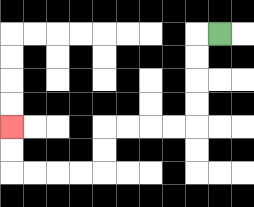{'start': '[9, 1]', 'end': '[0, 5]', 'path_directions': 'L,D,D,D,D,L,L,L,L,D,D,L,L,L,L,U,U', 'path_coordinates': '[[9, 1], [8, 1], [8, 2], [8, 3], [8, 4], [8, 5], [7, 5], [6, 5], [5, 5], [4, 5], [4, 6], [4, 7], [3, 7], [2, 7], [1, 7], [0, 7], [0, 6], [0, 5]]'}